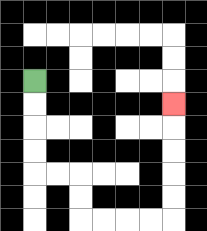{'start': '[1, 3]', 'end': '[7, 4]', 'path_directions': 'D,D,D,D,R,R,D,D,R,R,R,R,U,U,U,U,U', 'path_coordinates': '[[1, 3], [1, 4], [1, 5], [1, 6], [1, 7], [2, 7], [3, 7], [3, 8], [3, 9], [4, 9], [5, 9], [6, 9], [7, 9], [7, 8], [7, 7], [7, 6], [7, 5], [7, 4]]'}